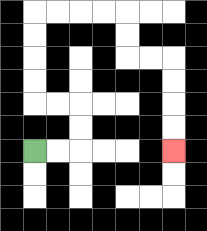{'start': '[1, 6]', 'end': '[7, 6]', 'path_directions': 'R,R,U,U,L,L,U,U,U,U,R,R,R,R,D,D,R,R,D,D,D,D', 'path_coordinates': '[[1, 6], [2, 6], [3, 6], [3, 5], [3, 4], [2, 4], [1, 4], [1, 3], [1, 2], [1, 1], [1, 0], [2, 0], [3, 0], [4, 0], [5, 0], [5, 1], [5, 2], [6, 2], [7, 2], [7, 3], [7, 4], [7, 5], [7, 6]]'}